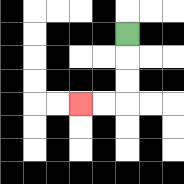{'start': '[5, 1]', 'end': '[3, 4]', 'path_directions': 'D,D,D,L,L', 'path_coordinates': '[[5, 1], [5, 2], [5, 3], [5, 4], [4, 4], [3, 4]]'}